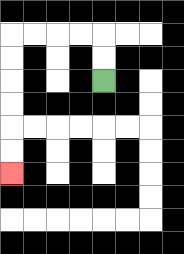{'start': '[4, 3]', 'end': '[0, 7]', 'path_directions': 'U,U,L,L,L,L,D,D,D,D,D,D', 'path_coordinates': '[[4, 3], [4, 2], [4, 1], [3, 1], [2, 1], [1, 1], [0, 1], [0, 2], [0, 3], [0, 4], [0, 5], [0, 6], [0, 7]]'}